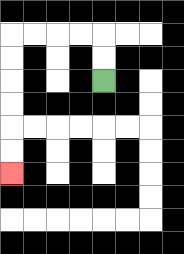{'start': '[4, 3]', 'end': '[0, 7]', 'path_directions': 'U,U,L,L,L,L,D,D,D,D,D,D', 'path_coordinates': '[[4, 3], [4, 2], [4, 1], [3, 1], [2, 1], [1, 1], [0, 1], [0, 2], [0, 3], [0, 4], [0, 5], [0, 6], [0, 7]]'}